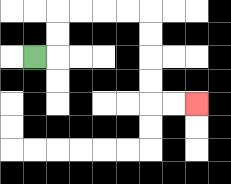{'start': '[1, 2]', 'end': '[8, 4]', 'path_directions': 'R,U,U,R,R,R,R,D,D,D,D,R,R', 'path_coordinates': '[[1, 2], [2, 2], [2, 1], [2, 0], [3, 0], [4, 0], [5, 0], [6, 0], [6, 1], [6, 2], [6, 3], [6, 4], [7, 4], [8, 4]]'}